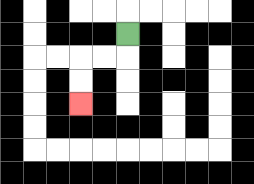{'start': '[5, 1]', 'end': '[3, 4]', 'path_directions': 'D,L,L,D,D', 'path_coordinates': '[[5, 1], [5, 2], [4, 2], [3, 2], [3, 3], [3, 4]]'}